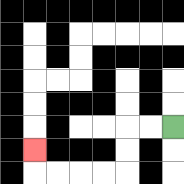{'start': '[7, 5]', 'end': '[1, 6]', 'path_directions': 'L,L,D,D,L,L,L,L,U', 'path_coordinates': '[[7, 5], [6, 5], [5, 5], [5, 6], [5, 7], [4, 7], [3, 7], [2, 7], [1, 7], [1, 6]]'}